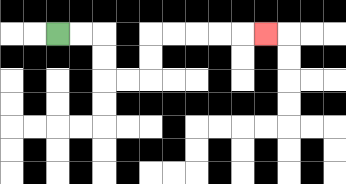{'start': '[2, 1]', 'end': '[11, 1]', 'path_directions': 'R,R,D,D,R,R,U,U,R,R,R,R,R', 'path_coordinates': '[[2, 1], [3, 1], [4, 1], [4, 2], [4, 3], [5, 3], [6, 3], [6, 2], [6, 1], [7, 1], [8, 1], [9, 1], [10, 1], [11, 1]]'}